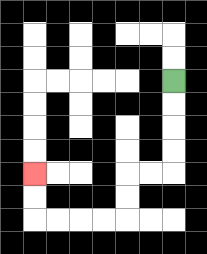{'start': '[7, 3]', 'end': '[1, 7]', 'path_directions': 'D,D,D,D,L,L,D,D,L,L,L,L,U,U', 'path_coordinates': '[[7, 3], [7, 4], [7, 5], [7, 6], [7, 7], [6, 7], [5, 7], [5, 8], [5, 9], [4, 9], [3, 9], [2, 9], [1, 9], [1, 8], [1, 7]]'}